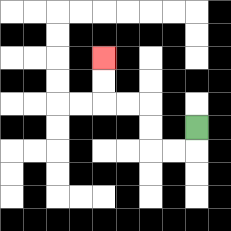{'start': '[8, 5]', 'end': '[4, 2]', 'path_directions': 'D,L,L,U,U,L,L,U,U', 'path_coordinates': '[[8, 5], [8, 6], [7, 6], [6, 6], [6, 5], [6, 4], [5, 4], [4, 4], [4, 3], [4, 2]]'}